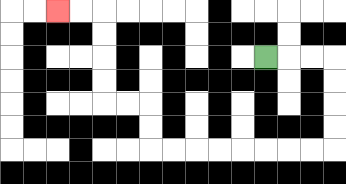{'start': '[11, 2]', 'end': '[2, 0]', 'path_directions': 'R,R,R,D,D,D,D,L,L,L,L,L,L,L,L,U,U,L,L,U,U,U,U,L,L', 'path_coordinates': '[[11, 2], [12, 2], [13, 2], [14, 2], [14, 3], [14, 4], [14, 5], [14, 6], [13, 6], [12, 6], [11, 6], [10, 6], [9, 6], [8, 6], [7, 6], [6, 6], [6, 5], [6, 4], [5, 4], [4, 4], [4, 3], [4, 2], [4, 1], [4, 0], [3, 0], [2, 0]]'}